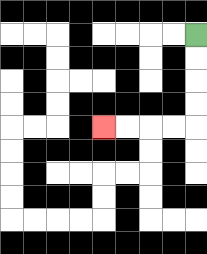{'start': '[8, 1]', 'end': '[4, 5]', 'path_directions': 'D,D,D,D,L,L,L,L', 'path_coordinates': '[[8, 1], [8, 2], [8, 3], [8, 4], [8, 5], [7, 5], [6, 5], [5, 5], [4, 5]]'}